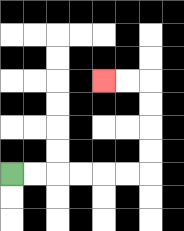{'start': '[0, 7]', 'end': '[4, 3]', 'path_directions': 'R,R,R,R,R,R,U,U,U,U,L,L', 'path_coordinates': '[[0, 7], [1, 7], [2, 7], [3, 7], [4, 7], [5, 7], [6, 7], [6, 6], [6, 5], [6, 4], [6, 3], [5, 3], [4, 3]]'}